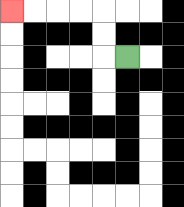{'start': '[5, 2]', 'end': '[0, 0]', 'path_directions': 'L,U,U,L,L,L,L', 'path_coordinates': '[[5, 2], [4, 2], [4, 1], [4, 0], [3, 0], [2, 0], [1, 0], [0, 0]]'}